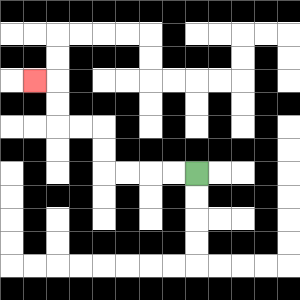{'start': '[8, 7]', 'end': '[1, 3]', 'path_directions': 'L,L,L,L,U,U,L,L,U,U,L', 'path_coordinates': '[[8, 7], [7, 7], [6, 7], [5, 7], [4, 7], [4, 6], [4, 5], [3, 5], [2, 5], [2, 4], [2, 3], [1, 3]]'}